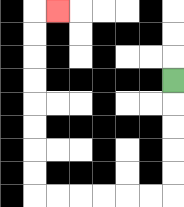{'start': '[7, 3]', 'end': '[2, 0]', 'path_directions': 'D,D,D,D,D,L,L,L,L,L,L,U,U,U,U,U,U,U,U,R', 'path_coordinates': '[[7, 3], [7, 4], [7, 5], [7, 6], [7, 7], [7, 8], [6, 8], [5, 8], [4, 8], [3, 8], [2, 8], [1, 8], [1, 7], [1, 6], [1, 5], [1, 4], [1, 3], [1, 2], [1, 1], [1, 0], [2, 0]]'}